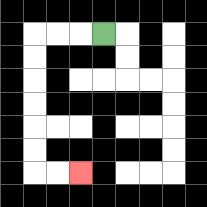{'start': '[4, 1]', 'end': '[3, 7]', 'path_directions': 'L,L,L,D,D,D,D,D,D,R,R', 'path_coordinates': '[[4, 1], [3, 1], [2, 1], [1, 1], [1, 2], [1, 3], [1, 4], [1, 5], [1, 6], [1, 7], [2, 7], [3, 7]]'}